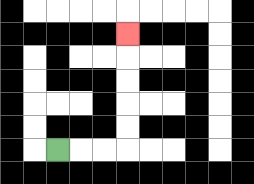{'start': '[2, 6]', 'end': '[5, 1]', 'path_directions': 'R,R,R,U,U,U,U,U', 'path_coordinates': '[[2, 6], [3, 6], [4, 6], [5, 6], [5, 5], [5, 4], [5, 3], [5, 2], [5, 1]]'}